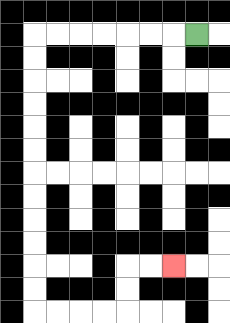{'start': '[8, 1]', 'end': '[7, 11]', 'path_directions': 'L,L,L,L,L,L,L,D,D,D,D,D,D,D,D,D,D,D,D,R,R,R,R,U,U,R,R', 'path_coordinates': '[[8, 1], [7, 1], [6, 1], [5, 1], [4, 1], [3, 1], [2, 1], [1, 1], [1, 2], [1, 3], [1, 4], [1, 5], [1, 6], [1, 7], [1, 8], [1, 9], [1, 10], [1, 11], [1, 12], [1, 13], [2, 13], [3, 13], [4, 13], [5, 13], [5, 12], [5, 11], [6, 11], [7, 11]]'}